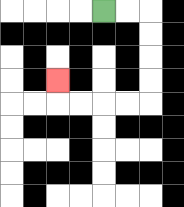{'start': '[4, 0]', 'end': '[2, 3]', 'path_directions': 'R,R,D,D,D,D,L,L,L,L,U', 'path_coordinates': '[[4, 0], [5, 0], [6, 0], [6, 1], [6, 2], [6, 3], [6, 4], [5, 4], [4, 4], [3, 4], [2, 4], [2, 3]]'}